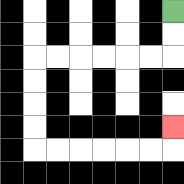{'start': '[7, 0]', 'end': '[7, 5]', 'path_directions': 'D,D,L,L,L,L,L,L,D,D,D,D,R,R,R,R,R,R,U', 'path_coordinates': '[[7, 0], [7, 1], [7, 2], [6, 2], [5, 2], [4, 2], [3, 2], [2, 2], [1, 2], [1, 3], [1, 4], [1, 5], [1, 6], [2, 6], [3, 6], [4, 6], [5, 6], [6, 6], [7, 6], [7, 5]]'}